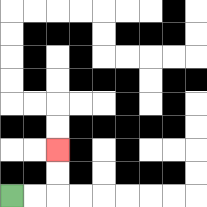{'start': '[0, 8]', 'end': '[2, 6]', 'path_directions': 'R,R,U,U', 'path_coordinates': '[[0, 8], [1, 8], [2, 8], [2, 7], [2, 6]]'}